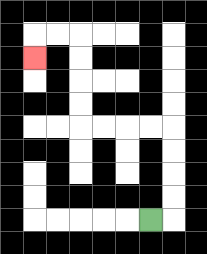{'start': '[6, 9]', 'end': '[1, 2]', 'path_directions': 'R,U,U,U,U,L,L,L,L,U,U,U,U,L,L,D', 'path_coordinates': '[[6, 9], [7, 9], [7, 8], [7, 7], [7, 6], [7, 5], [6, 5], [5, 5], [4, 5], [3, 5], [3, 4], [3, 3], [3, 2], [3, 1], [2, 1], [1, 1], [1, 2]]'}